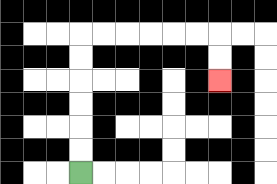{'start': '[3, 7]', 'end': '[9, 3]', 'path_directions': 'U,U,U,U,U,U,R,R,R,R,R,R,D,D', 'path_coordinates': '[[3, 7], [3, 6], [3, 5], [3, 4], [3, 3], [3, 2], [3, 1], [4, 1], [5, 1], [6, 1], [7, 1], [8, 1], [9, 1], [9, 2], [9, 3]]'}